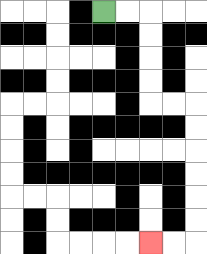{'start': '[4, 0]', 'end': '[6, 10]', 'path_directions': 'R,R,D,D,D,D,R,R,D,D,D,D,D,D,L,L', 'path_coordinates': '[[4, 0], [5, 0], [6, 0], [6, 1], [6, 2], [6, 3], [6, 4], [7, 4], [8, 4], [8, 5], [8, 6], [8, 7], [8, 8], [8, 9], [8, 10], [7, 10], [6, 10]]'}